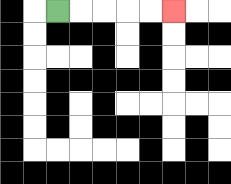{'start': '[2, 0]', 'end': '[7, 0]', 'path_directions': 'R,R,R,R,R', 'path_coordinates': '[[2, 0], [3, 0], [4, 0], [5, 0], [6, 0], [7, 0]]'}